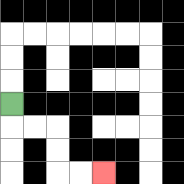{'start': '[0, 4]', 'end': '[4, 7]', 'path_directions': 'D,R,R,D,D,R,R', 'path_coordinates': '[[0, 4], [0, 5], [1, 5], [2, 5], [2, 6], [2, 7], [3, 7], [4, 7]]'}